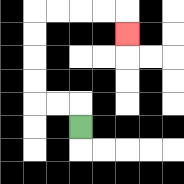{'start': '[3, 5]', 'end': '[5, 1]', 'path_directions': 'U,L,L,U,U,U,U,R,R,R,R,D', 'path_coordinates': '[[3, 5], [3, 4], [2, 4], [1, 4], [1, 3], [1, 2], [1, 1], [1, 0], [2, 0], [3, 0], [4, 0], [5, 0], [5, 1]]'}